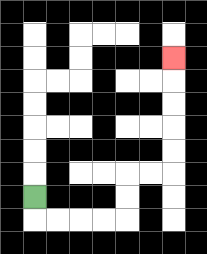{'start': '[1, 8]', 'end': '[7, 2]', 'path_directions': 'D,R,R,R,R,U,U,R,R,U,U,U,U,U', 'path_coordinates': '[[1, 8], [1, 9], [2, 9], [3, 9], [4, 9], [5, 9], [5, 8], [5, 7], [6, 7], [7, 7], [7, 6], [7, 5], [7, 4], [7, 3], [7, 2]]'}